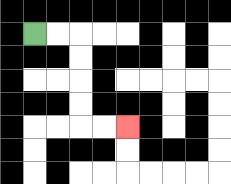{'start': '[1, 1]', 'end': '[5, 5]', 'path_directions': 'R,R,D,D,D,D,R,R', 'path_coordinates': '[[1, 1], [2, 1], [3, 1], [3, 2], [3, 3], [3, 4], [3, 5], [4, 5], [5, 5]]'}